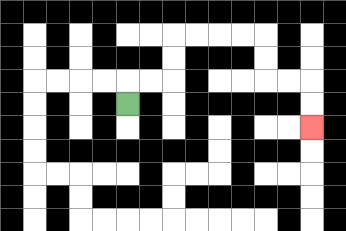{'start': '[5, 4]', 'end': '[13, 5]', 'path_directions': 'U,R,R,U,U,R,R,R,R,D,D,R,R,D,D', 'path_coordinates': '[[5, 4], [5, 3], [6, 3], [7, 3], [7, 2], [7, 1], [8, 1], [9, 1], [10, 1], [11, 1], [11, 2], [11, 3], [12, 3], [13, 3], [13, 4], [13, 5]]'}